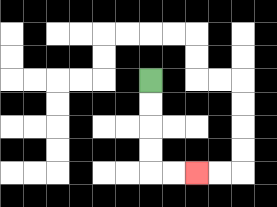{'start': '[6, 3]', 'end': '[8, 7]', 'path_directions': 'D,D,D,D,R,R', 'path_coordinates': '[[6, 3], [6, 4], [6, 5], [6, 6], [6, 7], [7, 7], [8, 7]]'}